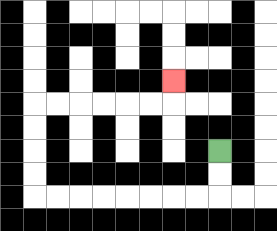{'start': '[9, 6]', 'end': '[7, 3]', 'path_directions': 'D,D,L,L,L,L,L,L,L,L,U,U,U,U,R,R,R,R,R,R,U', 'path_coordinates': '[[9, 6], [9, 7], [9, 8], [8, 8], [7, 8], [6, 8], [5, 8], [4, 8], [3, 8], [2, 8], [1, 8], [1, 7], [1, 6], [1, 5], [1, 4], [2, 4], [3, 4], [4, 4], [5, 4], [6, 4], [7, 4], [7, 3]]'}